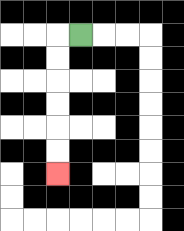{'start': '[3, 1]', 'end': '[2, 7]', 'path_directions': 'L,D,D,D,D,D,D', 'path_coordinates': '[[3, 1], [2, 1], [2, 2], [2, 3], [2, 4], [2, 5], [2, 6], [2, 7]]'}